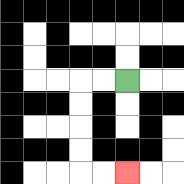{'start': '[5, 3]', 'end': '[5, 7]', 'path_directions': 'L,L,D,D,D,D,R,R', 'path_coordinates': '[[5, 3], [4, 3], [3, 3], [3, 4], [3, 5], [3, 6], [3, 7], [4, 7], [5, 7]]'}